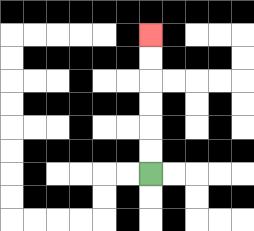{'start': '[6, 7]', 'end': '[6, 1]', 'path_directions': 'U,U,U,U,U,U', 'path_coordinates': '[[6, 7], [6, 6], [6, 5], [6, 4], [6, 3], [6, 2], [6, 1]]'}